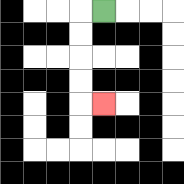{'start': '[4, 0]', 'end': '[4, 4]', 'path_directions': 'L,D,D,D,D,R', 'path_coordinates': '[[4, 0], [3, 0], [3, 1], [3, 2], [3, 3], [3, 4], [4, 4]]'}